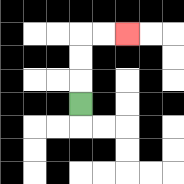{'start': '[3, 4]', 'end': '[5, 1]', 'path_directions': 'U,U,U,R,R', 'path_coordinates': '[[3, 4], [3, 3], [3, 2], [3, 1], [4, 1], [5, 1]]'}